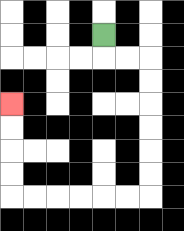{'start': '[4, 1]', 'end': '[0, 4]', 'path_directions': 'D,R,R,D,D,D,D,D,D,L,L,L,L,L,L,U,U,U,U', 'path_coordinates': '[[4, 1], [4, 2], [5, 2], [6, 2], [6, 3], [6, 4], [6, 5], [6, 6], [6, 7], [6, 8], [5, 8], [4, 8], [3, 8], [2, 8], [1, 8], [0, 8], [0, 7], [0, 6], [0, 5], [0, 4]]'}